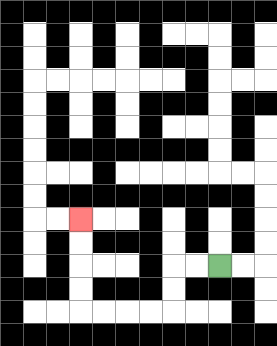{'start': '[9, 11]', 'end': '[3, 9]', 'path_directions': 'L,L,D,D,L,L,L,L,U,U,U,U', 'path_coordinates': '[[9, 11], [8, 11], [7, 11], [7, 12], [7, 13], [6, 13], [5, 13], [4, 13], [3, 13], [3, 12], [3, 11], [3, 10], [3, 9]]'}